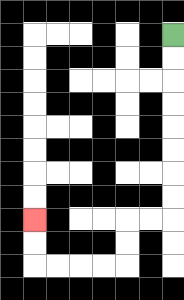{'start': '[7, 1]', 'end': '[1, 9]', 'path_directions': 'D,D,D,D,D,D,D,D,L,L,D,D,L,L,L,L,U,U', 'path_coordinates': '[[7, 1], [7, 2], [7, 3], [7, 4], [7, 5], [7, 6], [7, 7], [7, 8], [7, 9], [6, 9], [5, 9], [5, 10], [5, 11], [4, 11], [3, 11], [2, 11], [1, 11], [1, 10], [1, 9]]'}